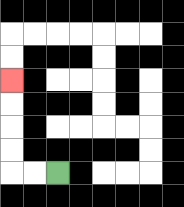{'start': '[2, 7]', 'end': '[0, 3]', 'path_directions': 'L,L,U,U,U,U', 'path_coordinates': '[[2, 7], [1, 7], [0, 7], [0, 6], [0, 5], [0, 4], [0, 3]]'}